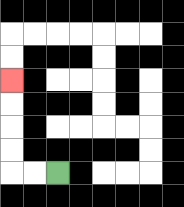{'start': '[2, 7]', 'end': '[0, 3]', 'path_directions': 'L,L,U,U,U,U', 'path_coordinates': '[[2, 7], [1, 7], [0, 7], [0, 6], [0, 5], [0, 4], [0, 3]]'}